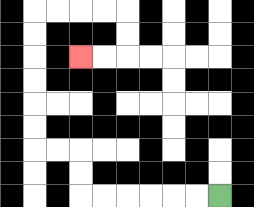{'start': '[9, 8]', 'end': '[3, 2]', 'path_directions': 'L,L,L,L,L,L,U,U,L,L,U,U,U,U,U,U,R,R,R,R,D,D,L,L', 'path_coordinates': '[[9, 8], [8, 8], [7, 8], [6, 8], [5, 8], [4, 8], [3, 8], [3, 7], [3, 6], [2, 6], [1, 6], [1, 5], [1, 4], [1, 3], [1, 2], [1, 1], [1, 0], [2, 0], [3, 0], [4, 0], [5, 0], [5, 1], [5, 2], [4, 2], [3, 2]]'}